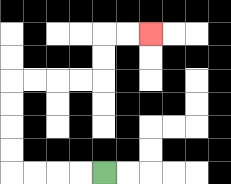{'start': '[4, 7]', 'end': '[6, 1]', 'path_directions': 'L,L,L,L,U,U,U,U,R,R,R,R,U,U,R,R', 'path_coordinates': '[[4, 7], [3, 7], [2, 7], [1, 7], [0, 7], [0, 6], [0, 5], [0, 4], [0, 3], [1, 3], [2, 3], [3, 3], [4, 3], [4, 2], [4, 1], [5, 1], [6, 1]]'}